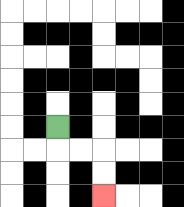{'start': '[2, 5]', 'end': '[4, 8]', 'path_directions': 'D,R,R,D,D', 'path_coordinates': '[[2, 5], [2, 6], [3, 6], [4, 6], [4, 7], [4, 8]]'}